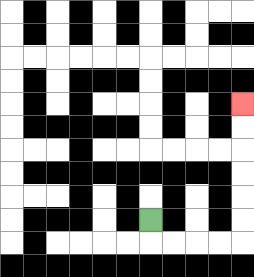{'start': '[6, 9]', 'end': '[10, 4]', 'path_directions': 'D,R,R,R,R,U,U,U,U,U,U', 'path_coordinates': '[[6, 9], [6, 10], [7, 10], [8, 10], [9, 10], [10, 10], [10, 9], [10, 8], [10, 7], [10, 6], [10, 5], [10, 4]]'}